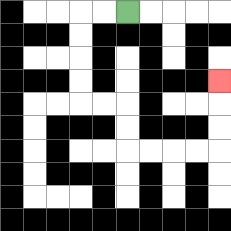{'start': '[5, 0]', 'end': '[9, 3]', 'path_directions': 'L,L,D,D,D,D,R,R,D,D,R,R,R,R,U,U,U', 'path_coordinates': '[[5, 0], [4, 0], [3, 0], [3, 1], [3, 2], [3, 3], [3, 4], [4, 4], [5, 4], [5, 5], [5, 6], [6, 6], [7, 6], [8, 6], [9, 6], [9, 5], [9, 4], [9, 3]]'}